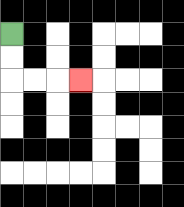{'start': '[0, 1]', 'end': '[3, 3]', 'path_directions': 'D,D,R,R,R', 'path_coordinates': '[[0, 1], [0, 2], [0, 3], [1, 3], [2, 3], [3, 3]]'}